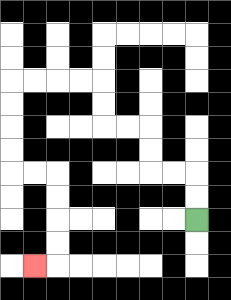{'start': '[8, 9]', 'end': '[1, 11]', 'path_directions': 'U,U,L,L,U,U,L,L,U,U,L,L,L,L,D,D,D,D,R,R,D,D,D,D,L', 'path_coordinates': '[[8, 9], [8, 8], [8, 7], [7, 7], [6, 7], [6, 6], [6, 5], [5, 5], [4, 5], [4, 4], [4, 3], [3, 3], [2, 3], [1, 3], [0, 3], [0, 4], [0, 5], [0, 6], [0, 7], [1, 7], [2, 7], [2, 8], [2, 9], [2, 10], [2, 11], [1, 11]]'}